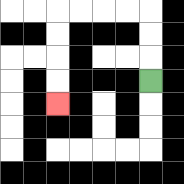{'start': '[6, 3]', 'end': '[2, 4]', 'path_directions': 'U,U,U,L,L,L,L,D,D,D,D', 'path_coordinates': '[[6, 3], [6, 2], [6, 1], [6, 0], [5, 0], [4, 0], [3, 0], [2, 0], [2, 1], [2, 2], [2, 3], [2, 4]]'}